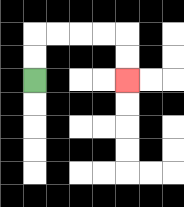{'start': '[1, 3]', 'end': '[5, 3]', 'path_directions': 'U,U,R,R,R,R,D,D', 'path_coordinates': '[[1, 3], [1, 2], [1, 1], [2, 1], [3, 1], [4, 1], [5, 1], [5, 2], [5, 3]]'}